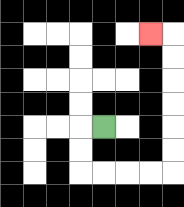{'start': '[4, 5]', 'end': '[6, 1]', 'path_directions': 'L,D,D,R,R,R,R,U,U,U,U,U,U,L', 'path_coordinates': '[[4, 5], [3, 5], [3, 6], [3, 7], [4, 7], [5, 7], [6, 7], [7, 7], [7, 6], [7, 5], [7, 4], [7, 3], [7, 2], [7, 1], [6, 1]]'}